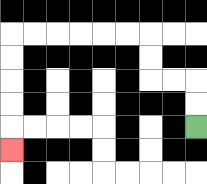{'start': '[8, 5]', 'end': '[0, 6]', 'path_directions': 'U,U,L,L,U,U,L,L,L,L,L,L,D,D,D,D,D', 'path_coordinates': '[[8, 5], [8, 4], [8, 3], [7, 3], [6, 3], [6, 2], [6, 1], [5, 1], [4, 1], [3, 1], [2, 1], [1, 1], [0, 1], [0, 2], [0, 3], [0, 4], [0, 5], [0, 6]]'}